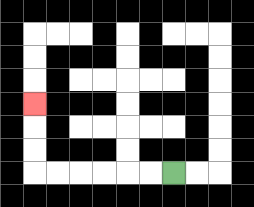{'start': '[7, 7]', 'end': '[1, 4]', 'path_directions': 'L,L,L,L,L,L,U,U,U', 'path_coordinates': '[[7, 7], [6, 7], [5, 7], [4, 7], [3, 7], [2, 7], [1, 7], [1, 6], [1, 5], [1, 4]]'}